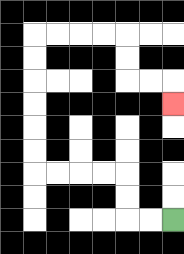{'start': '[7, 9]', 'end': '[7, 4]', 'path_directions': 'L,L,U,U,L,L,L,L,U,U,U,U,U,U,R,R,R,R,D,D,R,R,D', 'path_coordinates': '[[7, 9], [6, 9], [5, 9], [5, 8], [5, 7], [4, 7], [3, 7], [2, 7], [1, 7], [1, 6], [1, 5], [1, 4], [1, 3], [1, 2], [1, 1], [2, 1], [3, 1], [4, 1], [5, 1], [5, 2], [5, 3], [6, 3], [7, 3], [7, 4]]'}